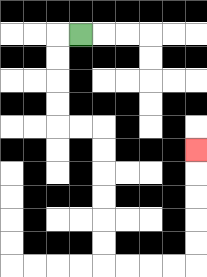{'start': '[3, 1]', 'end': '[8, 6]', 'path_directions': 'L,D,D,D,D,R,R,D,D,D,D,D,D,R,R,R,R,U,U,U,U,U', 'path_coordinates': '[[3, 1], [2, 1], [2, 2], [2, 3], [2, 4], [2, 5], [3, 5], [4, 5], [4, 6], [4, 7], [4, 8], [4, 9], [4, 10], [4, 11], [5, 11], [6, 11], [7, 11], [8, 11], [8, 10], [8, 9], [8, 8], [8, 7], [8, 6]]'}